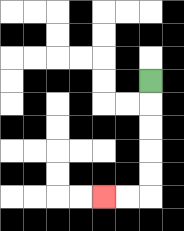{'start': '[6, 3]', 'end': '[4, 8]', 'path_directions': 'D,D,D,D,D,L,L', 'path_coordinates': '[[6, 3], [6, 4], [6, 5], [6, 6], [6, 7], [6, 8], [5, 8], [4, 8]]'}